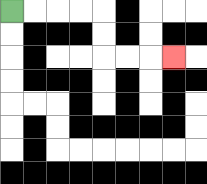{'start': '[0, 0]', 'end': '[7, 2]', 'path_directions': 'R,R,R,R,D,D,R,R,R', 'path_coordinates': '[[0, 0], [1, 0], [2, 0], [3, 0], [4, 0], [4, 1], [4, 2], [5, 2], [6, 2], [7, 2]]'}